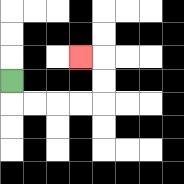{'start': '[0, 3]', 'end': '[3, 2]', 'path_directions': 'D,R,R,R,R,U,U,L', 'path_coordinates': '[[0, 3], [0, 4], [1, 4], [2, 4], [3, 4], [4, 4], [4, 3], [4, 2], [3, 2]]'}